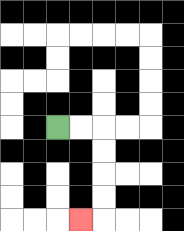{'start': '[2, 5]', 'end': '[3, 9]', 'path_directions': 'R,R,D,D,D,D,L', 'path_coordinates': '[[2, 5], [3, 5], [4, 5], [4, 6], [4, 7], [4, 8], [4, 9], [3, 9]]'}